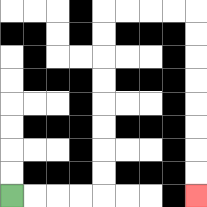{'start': '[0, 8]', 'end': '[8, 8]', 'path_directions': 'R,R,R,R,U,U,U,U,U,U,U,U,R,R,R,R,D,D,D,D,D,D,D,D', 'path_coordinates': '[[0, 8], [1, 8], [2, 8], [3, 8], [4, 8], [4, 7], [4, 6], [4, 5], [4, 4], [4, 3], [4, 2], [4, 1], [4, 0], [5, 0], [6, 0], [7, 0], [8, 0], [8, 1], [8, 2], [8, 3], [8, 4], [8, 5], [8, 6], [8, 7], [8, 8]]'}